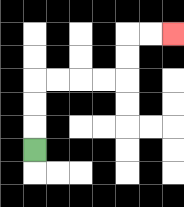{'start': '[1, 6]', 'end': '[7, 1]', 'path_directions': 'U,U,U,R,R,R,R,U,U,R,R', 'path_coordinates': '[[1, 6], [1, 5], [1, 4], [1, 3], [2, 3], [3, 3], [4, 3], [5, 3], [5, 2], [5, 1], [6, 1], [7, 1]]'}